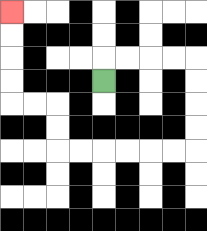{'start': '[4, 3]', 'end': '[0, 0]', 'path_directions': 'U,R,R,R,R,D,D,D,D,L,L,L,L,L,L,U,U,L,L,U,U,U,U', 'path_coordinates': '[[4, 3], [4, 2], [5, 2], [6, 2], [7, 2], [8, 2], [8, 3], [8, 4], [8, 5], [8, 6], [7, 6], [6, 6], [5, 6], [4, 6], [3, 6], [2, 6], [2, 5], [2, 4], [1, 4], [0, 4], [0, 3], [0, 2], [0, 1], [0, 0]]'}